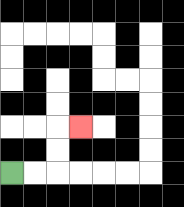{'start': '[0, 7]', 'end': '[3, 5]', 'path_directions': 'R,R,U,U,R', 'path_coordinates': '[[0, 7], [1, 7], [2, 7], [2, 6], [2, 5], [3, 5]]'}